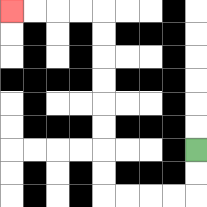{'start': '[8, 6]', 'end': '[0, 0]', 'path_directions': 'D,D,L,L,L,L,U,U,U,U,U,U,U,U,L,L,L,L', 'path_coordinates': '[[8, 6], [8, 7], [8, 8], [7, 8], [6, 8], [5, 8], [4, 8], [4, 7], [4, 6], [4, 5], [4, 4], [4, 3], [4, 2], [4, 1], [4, 0], [3, 0], [2, 0], [1, 0], [0, 0]]'}